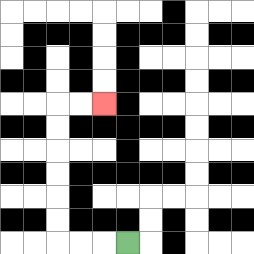{'start': '[5, 10]', 'end': '[4, 4]', 'path_directions': 'L,L,L,U,U,U,U,U,U,R,R', 'path_coordinates': '[[5, 10], [4, 10], [3, 10], [2, 10], [2, 9], [2, 8], [2, 7], [2, 6], [2, 5], [2, 4], [3, 4], [4, 4]]'}